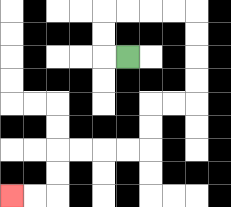{'start': '[5, 2]', 'end': '[0, 8]', 'path_directions': 'L,U,U,R,R,R,R,D,D,D,D,L,L,D,D,L,L,L,L,D,D,L,L', 'path_coordinates': '[[5, 2], [4, 2], [4, 1], [4, 0], [5, 0], [6, 0], [7, 0], [8, 0], [8, 1], [8, 2], [8, 3], [8, 4], [7, 4], [6, 4], [6, 5], [6, 6], [5, 6], [4, 6], [3, 6], [2, 6], [2, 7], [2, 8], [1, 8], [0, 8]]'}